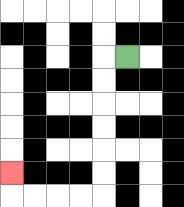{'start': '[5, 2]', 'end': '[0, 7]', 'path_directions': 'L,D,D,D,D,D,D,L,L,L,L,U', 'path_coordinates': '[[5, 2], [4, 2], [4, 3], [4, 4], [4, 5], [4, 6], [4, 7], [4, 8], [3, 8], [2, 8], [1, 8], [0, 8], [0, 7]]'}